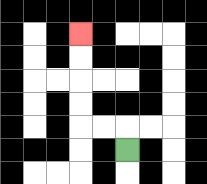{'start': '[5, 6]', 'end': '[3, 1]', 'path_directions': 'U,L,L,U,U,U,U', 'path_coordinates': '[[5, 6], [5, 5], [4, 5], [3, 5], [3, 4], [3, 3], [3, 2], [3, 1]]'}